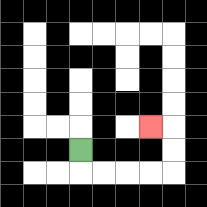{'start': '[3, 6]', 'end': '[6, 5]', 'path_directions': 'D,R,R,R,R,U,U,L', 'path_coordinates': '[[3, 6], [3, 7], [4, 7], [5, 7], [6, 7], [7, 7], [7, 6], [7, 5], [6, 5]]'}